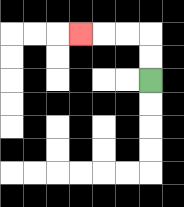{'start': '[6, 3]', 'end': '[3, 1]', 'path_directions': 'U,U,L,L,L', 'path_coordinates': '[[6, 3], [6, 2], [6, 1], [5, 1], [4, 1], [3, 1]]'}